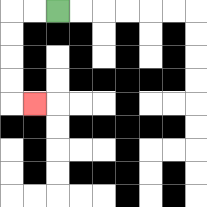{'start': '[2, 0]', 'end': '[1, 4]', 'path_directions': 'L,L,D,D,D,D,R', 'path_coordinates': '[[2, 0], [1, 0], [0, 0], [0, 1], [0, 2], [0, 3], [0, 4], [1, 4]]'}